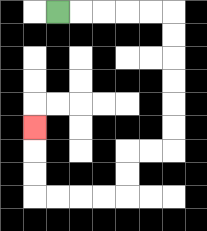{'start': '[2, 0]', 'end': '[1, 5]', 'path_directions': 'R,R,R,R,R,D,D,D,D,D,D,L,L,D,D,L,L,L,L,U,U,U', 'path_coordinates': '[[2, 0], [3, 0], [4, 0], [5, 0], [6, 0], [7, 0], [7, 1], [7, 2], [7, 3], [7, 4], [7, 5], [7, 6], [6, 6], [5, 6], [5, 7], [5, 8], [4, 8], [3, 8], [2, 8], [1, 8], [1, 7], [1, 6], [1, 5]]'}